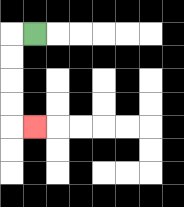{'start': '[1, 1]', 'end': '[1, 5]', 'path_directions': 'L,D,D,D,D,R', 'path_coordinates': '[[1, 1], [0, 1], [0, 2], [0, 3], [0, 4], [0, 5], [1, 5]]'}